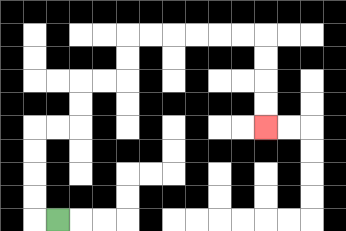{'start': '[2, 9]', 'end': '[11, 5]', 'path_directions': 'L,U,U,U,U,R,R,U,U,R,R,U,U,R,R,R,R,R,R,D,D,D,D', 'path_coordinates': '[[2, 9], [1, 9], [1, 8], [1, 7], [1, 6], [1, 5], [2, 5], [3, 5], [3, 4], [3, 3], [4, 3], [5, 3], [5, 2], [5, 1], [6, 1], [7, 1], [8, 1], [9, 1], [10, 1], [11, 1], [11, 2], [11, 3], [11, 4], [11, 5]]'}